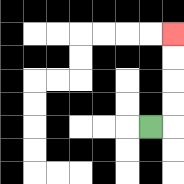{'start': '[6, 5]', 'end': '[7, 1]', 'path_directions': 'R,U,U,U,U', 'path_coordinates': '[[6, 5], [7, 5], [7, 4], [7, 3], [7, 2], [7, 1]]'}